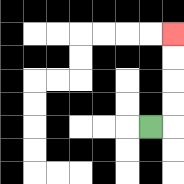{'start': '[6, 5]', 'end': '[7, 1]', 'path_directions': 'R,U,U,U,U', 'path_coordinates': '[[6, 5], [7, 5], [7, 4], [7, 3], [7, 2], [7, 1]]'}